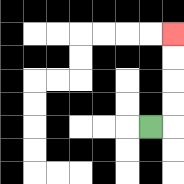{'start': '[6, 5]', 'end': '[7, 1]', 'path_directions': 'R,U,U,U,U', 'path_coordinates': '[[6, 5], [7, 5], [7, 4], [7, 3], [7, 2], [7, 1]]'}